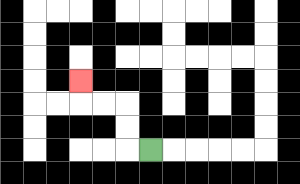{'start': '[6, 6]', 'end': '[3, 3]', 'path_directions': 'L,U,U,L,L,U', 'path_coordinates': '[[6, 6], [5, 6], [5, 5], [5, 4], [4, 4], [3, 4], [3, 3]]'}